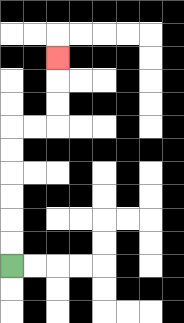{'start': '[0, 11]', 'end': '[2, 2]', 'path_directions': 'U,U,U,U,U,U,R,R,U,U,U', 'path_coordinates': '[[0, 11], [0, 10], [0, 9], [0, 8], [0, 7], [0, 6], [0, 5], [1, 5], [2, 5], [2, 4], [2, 3], [2, 2]]'}